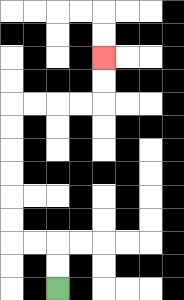{'start': '[2, 12]', 'end': '[4, 2]', 'path_directions': 'U,U,L,L,U,U,U,U,U,U,R,R,R,R,U,U', 'path_coordinates': '[[2, 12], [2, 11], [2, 10], [1, 10], [0, 10], [0, 9], [0, 8], [0, 7], [0, 6], [0, 5], [0, 4], [1, 4], [2, 4], [3, 4], [4, 4], [4, 3], [4, 2]]'}